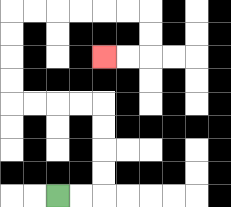{'start': '[2, 8]', 'end': '[4, 2]', 'path_directions': 'R,R,U,U,U,U,L,L,L,L,U,U,U,U,R,R,R,R,R,R,D,D,L,L', 'path_coordinates': '[[2, 8], [3, 8], [4, 8], [4, 7], [4, 6], [4, 5], [4, 4], [3, 4], [2, 4], [1, 4], [0, 4], [0, 3], [0, 2], [0, 1], [0, 0], [1, 0], [2, 0], [3, 0], [4, 0], [5, 0], [6, 0], [6, 1], [6, 2], [5, 2], [4, 2]]'}